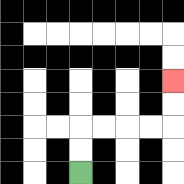{'start': '[3, 7]', 'end': '[7, 3]', 'path_directions': 'U,U,R,R,R,R,U,U', 'path_coordinates': '[[3, 7], [3, 6], [3, 5], [4, 5], [5, 5], [6, 5], [7, 5], [7, 4], [7, 3]]'}